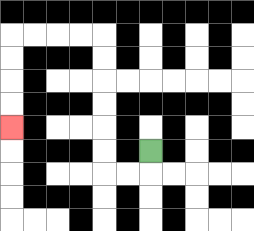{'start': '[6, 6]', 'end': '[0, 5]', 'path_directions': 'D,L,L,U,U,U,U,U,U,L,L,L,L,D,D,D,D', 'path_coordinates': '[[6, 6], [6, 7], [5, 7], [4, 7], [4, 6], [4, 5], [4, 4], [4, 3], [4, 2], [4, 1], [3, 1], [2, 1], [1, 1], [0, 1], [0, 2], [0, 3], [0, 4], [0, 5]]'}